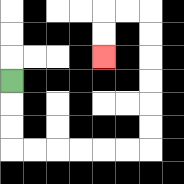{'start': '[0, 3]', 'end': '[4, 2]', 'path_directions': 'D,D,D,R,R,R,R,R,R,U,U,U,U,U,U,L,L,D,D', 'path_coordinates': '[[0, 3], [0, 4], [0, 5], [0, 6], [1, 6], [2, 6], [3, 6], [4, 6], [5, 6], [6, 6], [6, 5], [6, 4], [6, 3], [6, 2], [6, 1], [6, 0], [5, 0], [4, 0], [4, 1], [4, 2]]'}